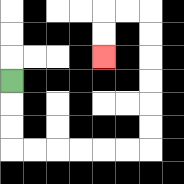{'start': '[0, 3]', 'end': '[4, 2]', 'path_directions': 'D,D,D,R,R,R,R,R,R,U,U,U,U,U,U,L,L,D,D', 'path_coordinates': '[[0, 3], [0, 4], [0, 5], [0, 6], [1, 6], [2, 6], [3, 6], [4, 6], [5, 6], [6, 6], [6, 5], [6, 4], [6, 3], [6, 2], [6, 1], [6, 0], [5, 0], [4, 0], [4, 1], [4, 2]]'}